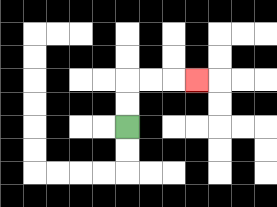{'start': '[5, 5]', 'end': '[8, 3]', 'path_directions': 'U,U,R,R,R', 'path_coordinates': '[[5, 5], [5, 4], [5, 3], [6, 3], [7, 3], [8, 3]]'}